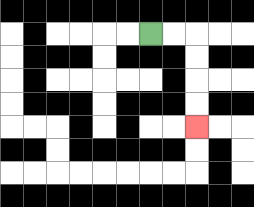{'start': '[6, 1]', 'end': '[8, 5]', 'path_directions': 'R,R,D,D,D,D', 'path_coordinates': '[[6, 1], [7, 1], [8, 1], [8, 2], [8, 3], [8, 4], [8, 5]]'}